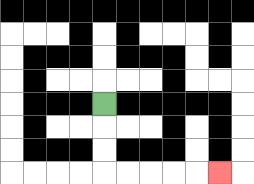{'start': '[4, 4]', 'end': '[9, 7]', 'path_directions': 'D,D,D,R,R,R,R,R', 'path_coordinates': '[[4, 4], [4, 5], [4, 6], [4, 7], [5, 7], [6, 7], [7, 7], [8, 7], [9, 7]]'}